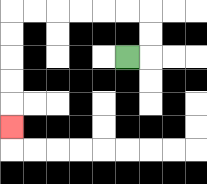{'start': '[5, 2]', 'end': '[0, 5]', 'path_directions': 'R,U,U,L,L,L,L,L,L,D,D,D,D,D', 'path_coordinates': '[[5, 2], [6, 2], [6, 1], [6, 0], [5, 0], [4, 0], [3, 0], [2, 0], [1, 0], [0, 0], [0, 1], [0, 2], [0, 3], [0, 4], [0, 5]]'}